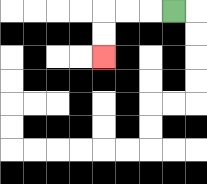{'start': '[7, 0]', 'end': '[4, 2]', 'path_directions': 'L,L,L,D,D', 'path_coordinates': '[[7, 0], [6, 0], [5, 0], [4, 0], [4, 1], [4, 2]]'}